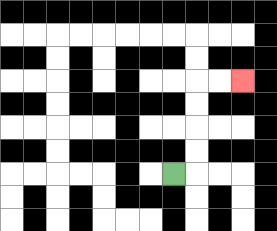{'start': '[7, 7]', 'end': '[10, 3]', 'path_directions': 'R,U,U,U,U,R,R', 'path_coordinates': '[[7, 7], [8, 7], [8, 6], [8, 5], [8, 4], [8, 3], [9, 3], [10, 3]]'}